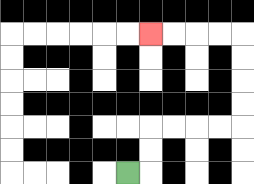{'start': '[5, 7]', 'end': '[6, 1]', 'path_directions': 'R,U,U,R,R,R,R,U,U,U,U,L,L,L,L', 'path_coordinates': '[[5, 7], [6, 7], [6, 6], [6, 5], [7, 5], [8, 5], [9, 5], [10, 5], [10, 4], [10, 3], [10, 2], [10, 1], [9, 1], [8, 1], [7, 1], [6, 1]]'}